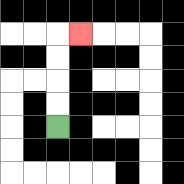{'start': '[2, 5]', 'end': '[3, 1]', 'path_directions': 'U,U,U,U,R', 'path_coordinates': '[[2, 5], [2, 4], [2, 3], [2, 2], [2, 1], [3, 1]]'}